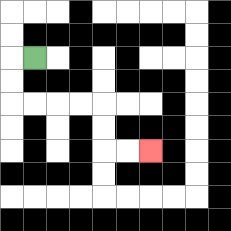{'start': '[1, 2]', 'end': '[6, 6]', 'path_directions': 'L,D,D,R,R,R,R,D,D,R,R', 'path_coordinates': '[[1, 2], [0, 2], [0, 3], [0, 4], [1, 4], [2, 4], [3, 4], [4, 4], [4, 5], [4, 6], [5, 6], [6, 6]]'}